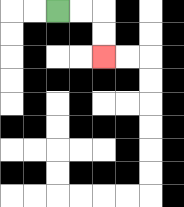{'start': '[2, 0]', 'end': '[4, 2]', 'path_directions': 'R,R,D,D', 'path_coordinates': '[[2, 0], [3, 0], [4, 0], [4, 1], [4, 2]]'}